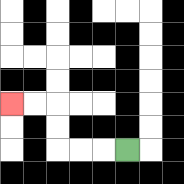{'start': '[5, 6]', 'end': '[0, 4]', 'path_directions': 'L,L,L,U,U,L,L', 'path_coordinates': '[[5, 6], [4, 6], [3, 6], [2, 6], [2, 5], [2, 4], [1, 4], [0, 4]]'}